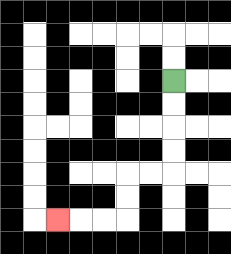{'start': '[7, 3]', 'end': '[2, 9]', 'path_directions': 'D,D,D,D,L,L,D,D,L,L,L', 'path_coordinates': '[[7, 3], [7, 4], [7, 5], [7, 6], [7, 7], [6, 7], [5, 7], [5, 8], [5, 9], [4, 9], [3, 9], [2, 9]]'}